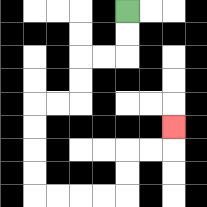{'start': '[5, 0]', 'end': '[7, 5]', 'path_directions': 'D,D,L,L,D,D,L,L,D,D,D,D,R,R,R,R,U,U,R,R,U', 'path_coordinates': '[[5, 0], [5, 1], [5, 2], [4, 2], [3, 2], [3, 3], [3, 4], [2, 4], [1, 4], [1, 5], [1, 6], [1, 7], [1, 8], [2, 8], [3, 8], [4, 8], [5, 8], [5, 7], [5, 6], [6, 6], [7, 6], [7, 5]]'}